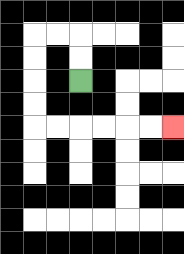{'start': '[3, 3]', 'end': '[7, 5]', 'path_directions': 'U,U,L,L,D,D,D,D,R,R,R,R,R,R', 'path_coordinates': '[[3, 3], [3, 2], [3, 1], [2, 1], [1, 1], [1, 2], [1, 3], [1, 4], [1, 5], [2, 5], [3, 5], [4, 5], [5, 5], [6, 5], [7, 5]]'}